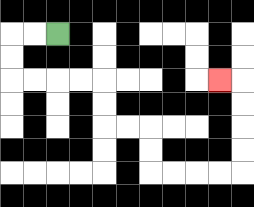{'start': '[2, 1]', 'end': '[9, 3]', 'path_directions': 'L,L,D,D,R,R,R,R,D,D,R,R,D,D,R,R,R,R,U,U,U,U,L', 'path_coordinates': '[[2, 1], [1, 1], [0, 1], [0, 2], [0, 3], [1, 3], [2, 3], [3, 3], [4, 3], [4, 4], [4, 5], [5, 5], [6, 5], [6, 6], [6, 7], [7, 7], [8, 7], [9, 7], [10, 7], [10, 6], [10, 5], [10, 4], [10, 3], [9, 3]]'}